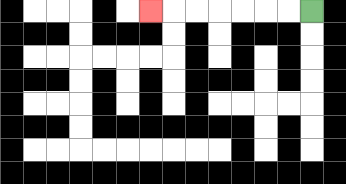{'start': '[13, 0]', 'end': '[6, 0]', 'path_directions': 'L,L,L,L,L,L,L', 'path_coordinates': '[[13, 0], [12, 0], [11, 0], [10, 0], [9, 0], [8, 0], [7, 0], [6, 0]]'}